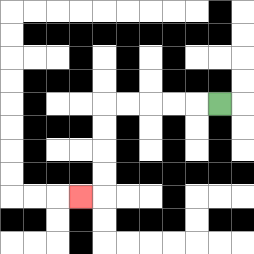{'start': '[9, 4]', 'end': '[3, 8]', 'path_directions': 'L,L,L,L,L,D,D,D,D,L', 'path_coordinates': '[[9, 4], [8, 4], [7, 4], [6, 4], [5, 4], [4, 4], [4, 5], [4, 6], [4, 7], [4, 8], [3, 8]]'}